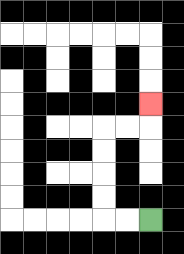{'start': '[6, 9]', 'end': '[6, 4]', 'path_directions': 'L,L,U,U,U,U,R,R,U', 'path_coordinates': '[[6, 9], [5, 9], [4, 9], [4, 8], [4, 7], [4, 6], [4, 5], [5, 5], [6, 5], [6, 4]]'}